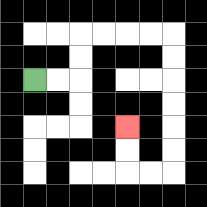{'start': '[1, 3]', 'end': '[5, 5]', 'path_directions': 'R,R,U,U,R,R,R,R,D,D,D,D,D,D,L,L,U,U', 'path_coordinates': '[[1, 3], [2, 3], [3, 3], [3, 2], [3, 1], [4, 1], [5, 1], [6, 1], [7, 1], [7, 2], [7, 3], [7, 4], [7, 5], [7, 6], [7, 7], [6, 7], [5, 7], [5, 6], [5, 5]]'}